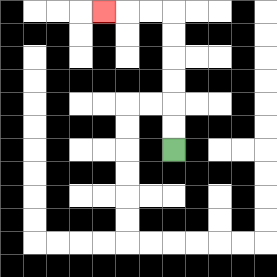{'start': '[7, 6]', 'end': '[4, 0]', 'path_directions': 'U,U,U,U,U,U,L,L,L', 'path_coordinates': '[[7, 6], [7, 5], [7, 4], [7, 3], [7, 2], [7, 1], [7, 0], [6, 0], [5, 0], [4, 0]]'}